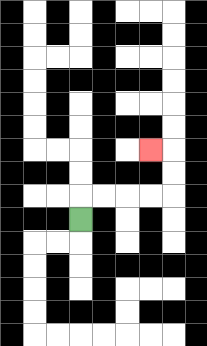{'start': '[3, 9]', 'end': '[6, 6]', 'path_directions': 'U,R,R,R,R,U,U,L', 'path_coordinates': '[[3, 9], [3, 8], [4, 8], [5, 8], [6, 8], [7, 8], [7, 7], [7, 6], [6, 6]]'}